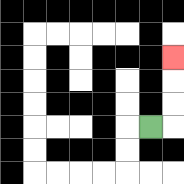{'start': '[6, 5]', 'end': '[7, 2]', 'path_directions': 'R,U,U,U', 'path_coordinates': '[[6, 5], [7, 5], [7, 4], [7, 3], [7, 2]]'}